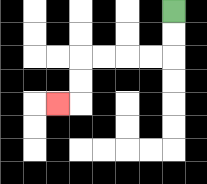{'start': '[7, 0]', 'end': '[2, 4]', 'path_directions': 'D,D,L,L,L,L,D,D,L', 'path_coordinates': '[[7, 0], [7, 1], [7, 2], [6, 2], [5, 2], [4, 2], [3, 2], [3, 3], [3, 4], [2, 4]]'}